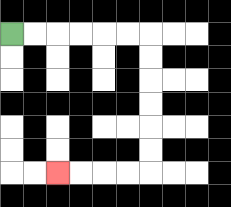{'start': '[0, 1]', 'end': '[2, 7]', 'path_directions': 'R,R,R,R,R,R,D,D,D,D,D,D,L,L,L,L', 'path_coordinates': '[[0, 1], [1, 1], [2, 1], [3, 1], [4, 1], [5, 1], [6, 1], [6, 2], [6, 3], [6, 4], [6, 5], [6, 6], [6, 7], [5, 7], [4, 7], [3, 7], [2, 7]]'}